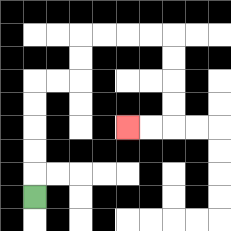{'start': '[1, 8]', 'end': '[5, 5]', 'path_directions': 'U,U,U,U,U,R,R,U,U,R,R,R,R,D,D,D,D,L,L', 'path_coordinates': '[[1, 8], [1, 7], [1, 6], [1, 5], [1, 4], [1, 3], [2, 3], [3, 3], [3, 2], [3, 1], [4, 1], [5, 1], [6, 1], [7, 1], [7, 2], [7, 3], [7, 4], [7, 5], [6, 5], [5, 5]]'}